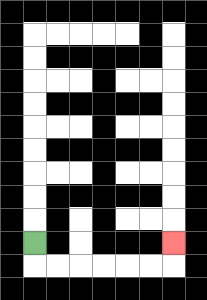{'start': '[1, 10]', 'end': '[7, 10]', 'path_directions': 'D,R,R,R,R,R,R,U', 'path_coordinates': '[[1, 10], [1, 11], [2, 11], [3, 11], [4, 11], [5, 11], [6, 11], [7, 11], [7, 10]]'}